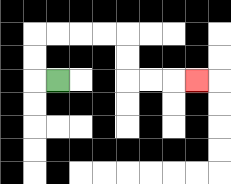{'start': '[2, 3]', 'end': '[8, 3]', 'path_directions': 'L,U,U,R,R,R,R,D,D,R,R,R', 'path_coordinates': '[[2, 3], [1, 3], [1, 2], [1, 1], [2, 1], [3, 1], [4, 1], [5, 1], [5, 2], [5, 3], [6, 3], [7, 3], [8, 3]]'}